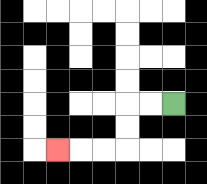{'start': '[7, 4]', 'end': '[2, 6]', 'path_directions': 'L,L,D,D,L,L,L', 'path_coordinates': '[[7, 4], [6, 4], [5, 4], [5, 5], [5, 6], [4, 6], [3, 6], [2, 6]]'}